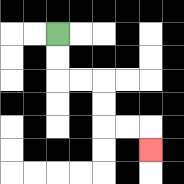{'start': '[2, 1]', 'end': '[6, 6]', 'path_directions': 'D,D,R,R,D,D,R,R,D', 'path_coordinates': '[[2, 1], [2, 2], [2, 3], [3, 3], [4, 3], [4, 4], [4, 5], [5, 5], [6, 5], [6, 6]]'}